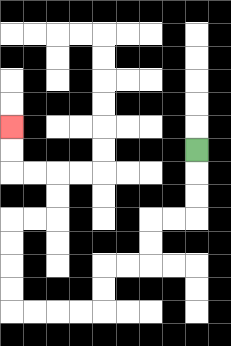{'start': '[8, 6]', 'end': '[0, 5]', 'path_directions': 'D,D,D,L,L,D,D,L,L,D,D,L,L,L,L,U,U,U,U,R,R,U,U,L,L,U,U', 'path_coordinates': '[[8, 6], [8, 7], [8, 8], [8, 9], [7, 9], [6, 9], [6, 10], [6, 11], [5, 11], [4, 11], [4, 12], [4, 13], [3, 13], [2, 13], [1, 13], [0, 13], [0, 12], [0, 11], [0, 10], [0, 9], [1, 9], [2, 9], [2, 8], [2, 7], [1, 7], [0, 7], [0, 6], [0, 5]]'}